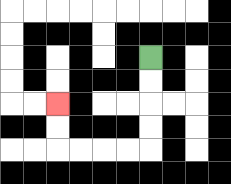{'start': '[6, 2]', 'end': '[2, 4]', 'path_directions': 'D,D,D,D,L,L,L,L,U,U', 'path_coordinates': '[[6, 2], [6, 3], [6, 4], [6, 5], [6, 6], [5, 6], [4, 6], [3, 6], [2, 6], [2, 5], [2, 4]]'}